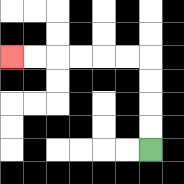{'start': '[6, 6]', 'end': '[0, 2]', 'path_directions': 'U,U,U,U,L,L,L,L,L,L', 'path_coordinates': '[[6, 6], [6, 5], [6, 4], [6, 3], [6, 2], [5, 2], [4, 2], [3, 2], [2, 2], [1, 2], [0, 2]]'}